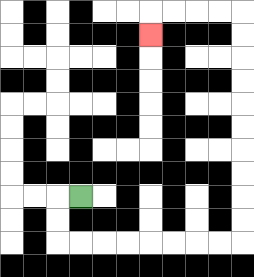{'start': '[3, 8]', 'end': '[6, 1]', 'path_directions': 'L,D,D,R,R,R,R,R,R,R,R,U,U,U,U,U,U,U,U,U,U,L,L,L,L,D', 'path_coordinates': '[[3, 8], [2, 8], [2, 9], [2, 10], [3, 10], [4, 10], [5, 10], [6, 10], [7, 10], [8, 10], [9, 10], [10, 10], [10, 9], [10, 8], [10, 7], [10, 6], [10, 5], [10, 4], [10, 3], [10, 2], [10, 1], [10, 0], [9, 0], [8, 0], [7, 0], [6, 0], [6, 1]]'}